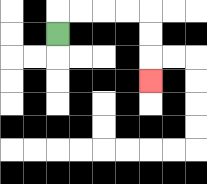{'start': '[2, 1]', 'end': '[6, 3]', 'path_directions': 'U,R,R,R,R,D,D,D', 'path_coordinates': '[[2, 1], [2, 0], [3, 0], [4, 0], [5, 0], [6, 0], [6, 1], [6, 2], [6, 3]]'}